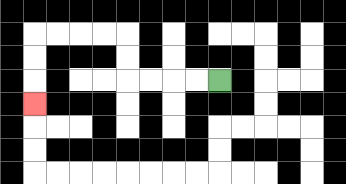{'start': '[9, 3]', 'end': '[1, 4]', 'path_directions': 'L,L,L,L,U,U,L,L,L,L,D,D,D', 'path_coordinates': '[[9, 3], [8, 3], [7, 3], [6, 3], [5, 3], [5, 2], [5, 1], [4, 1], [3, 1], [2, 1], [1, 1], [1, 2], [1, 3], [1, 4]]'}